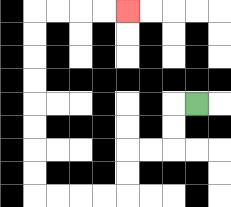{'start': '[8, 4]', 'end': '[5, 0]', 'path_directions': 'L,D,D,L,L,D,D,L,L,L,L,U,U,U,U,U,U,U,U,R,R,R,R', 'path_coordinates': '[[8, 4], [7, 4], [7, 5], [7, 6], [6, 6], [5, 6], [5, 7], [5, 8], [4, 8], [3, 8], [2, 8], [1, 8], [1, 7], [1, 6], [1, 5], [1, 4], [1, 3], [1, 2], [1, 1], [1, 0], [2, 0], [3, 0], [4, 0], [5, 0]]'}